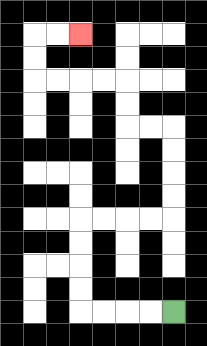{'start': '[7, 13]', 'end': '[3, 1]', 'path_directions': 'L,L,L,L,U,U,U,U,R,R,R,R,U,U,U,U,L,L,U,U,L,L,L,L,U,U,R,R', 'path_coordinates': '[[7, 13], [6, 13], [5, 13], [4, 13], [3, 13], [3, 12], [3, 11], [3, 10], [3, 9], [4, 9], [5, 9], [6, 9], [7, 9], [7, 8], [7, 7], [7, 6], [7, 5], [6, 5], [5, 5], [5, 4], [5, 3], [4, 3], [3, 3], [2, 3], [1, 3], [1, 2], [1, 1], [2, 1], [3, 1]]'}